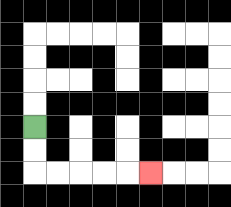{'start': '[1, 5]', 'end': '[6, 7]', 'path_directions': 'D,D,R,R,R,R,R', 'path_coordinates': '[[1, 5], [1, 6], [1, 7], [2, 7], [3, 7], [4, 7], [5, 7], [6, 7]]'}